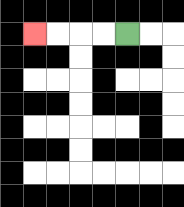{'start': '[5, 1]', 'end': '[1, 1]', 'path_directions': 'L,L,L,L', 'path_coordinates': '[[5, 1], [4, 1], [3, 1], [2, 1], [1, 1]]'}